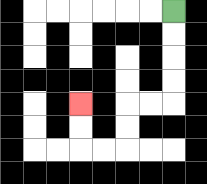{'start': '[7, 0]', 'end': '[3, 4]', 'path_directions': 'D,D,D,D,L,L,D,D,L,L,U,U', 'path_coordinates': '[[7, 0], [7, 1], [7, 2], [7, 3], [7, 4], [6, 4], [5, 4], [5, 5], [5, 6], [4, 6], [3, 6], [3, 5], [3, 4]]'}